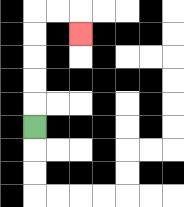{'start': '[1, 5]', 'end': '[3, 1]', 'path_directions': 'U,U,U,U,U,R,R,D', 'path_coordinates': '[[1, 5], [1, 4], [1, 3], [1, 2], [1, 1], [1, 0], [2, 0], [3, 0], [3, 1]]'}